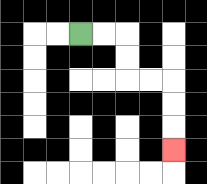{'start': '[3, 1]', 'end': '[7, 6]', 'path_directions': 'R,R,D,D,R,R,D,D,D', 'path_coordinates': '[[3, 1], [4, 1], [5, 1], [5, 2], [5, 3], [6, 3], [7, 3], [7, 4], [7, 5], [7, 6]]'}